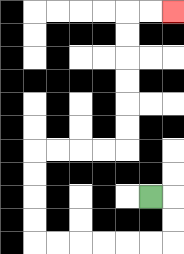{'start': '[6, 8]', 'end': '[7, 0]', 'path_directions': 'R,D,D,L,L,L,L,L,L,U,U,U,U,R,R,R,R,U,U,U,U,U,U,R,R', 'path_coordinates': '[[6, 8], [7, 8], [7, 9], [7, 10], [6, 10], [5, 10], [4, 10], [3, 10], [2, 10], [1, 10], [1, 9], [1, 8], [1, 7], [1, 6], [2, 6], [3, 6], [4, 6], [5, 6], [5, 5], [5, 4], [5, 3], [5, 2], [5, 1], [5, 0], [6, 0], [7, 0]]'}